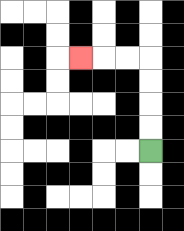{'start': '[6, 6]', 'end': '[3, 2]', 'path_directions': 'U,U,U,U,L,L,L', 'path_coordinates': '[[6, 6], [6, 5], [6, 4], [6, 3], [6, 2], [5, 2], [4, 2], [3, 2]]'}